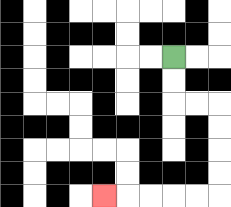{'start': '[7, 2]', 'end': '[4, 8]', 'path_directions': 'D,D,R,R,D,D,D,D,L,L,L,L,L', 'path_coordinates': '[[7, 2], [7, 3], [7, 4], [8, 4], [9, 4], [9, 5], [9, 6], [9, 7], [9, 8], [8, 8], [7, 8], [6, 8], [5, 8], [4, 8]]'}